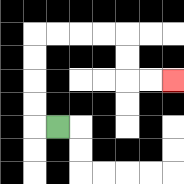{'start': '[2, 5]', 'end': '[7, 3]', 'path_directions': 'L,U,U,U,U,R,R,R,R,D,D,R,R', 'path_coordinates': '[[2, 5], [1, 5], [1, 4], [1, 3], [1, 2], [1, 1], [2, 1], [3, 1], [4, 1], [5, 1], [5, 2], [5, 3], [6, 3], [7, 3]]'}